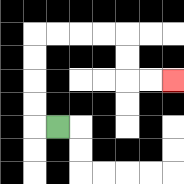{'start': '[2, 5]', 'end': '[7, 3]', 'path_directions': 'L,U,U,U,U,R,R,R,R,D,D,R,R', 'path_coordinates': '[[2, 5], [1, 5], [1, 4], [1, 3], [1, 2], [1, 1], [2, 1], [3, 1], [4, 1], [5, 1], [5, 2], [5, 3], [6, 3], [7, 3]]'}